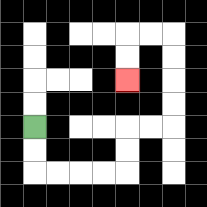{'start': '[1, 5]', 'end': '[5, 3]', 'path_directions': 'D,D,R,R,R,R,U,U,R,R,U,U,U,U,L,L,D,D', 'path_coordinates': '[[1, 5], [1, 6], [1, 7], [2, 7], [3, 7], [4, 7], [5, 7], [5, 6], [5, 5], [6, 5], [7, 5], [7, 4], [7, 3], [7, 2], [7, 1], [6, 1], [5, 1], [5, 2], [5, 3]]'}